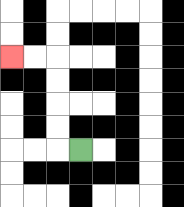{'start': '[3, 6]', 'end': '[0, 2]', 'path_directions': 'L,U,U,U,U,L,L', 'path_coordinates': '[[3, 6], [2, 6], [2, 5], [2, 4], [2, 3], [2, 2], [1, 2], [0, 2]]'}